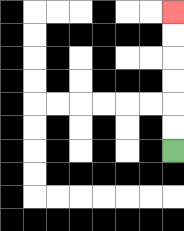{'start': '[7, 6]', 'end': '[7, 0]', 'path_directions': 'U,U,U,U,U,U', 'path_coordinates': '[[7, 6], [7, 5], [7, 4], [7, 3], [7, 2], [7, 1], [7, 0]]'}